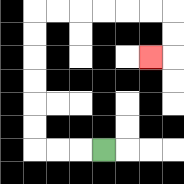{'start': '[4, 6]', 'end': '[6, 2]', 'path_directions': 'L,L,L,U,U,U,U,U,U,R,R,R,R,R,R,D,D,L', 'path_coordinates': '[[4, 6], [3, 6], [2, 6], [1, 6], [1, 5], [1, 4], [1, 3], [1, 2], [1, 1], [1, 0], [2, 0], [3, 0], [4, 0], [5, 0], [6, 0], [7, 0], [7, 1], [7, 2], [6, 2]]'}